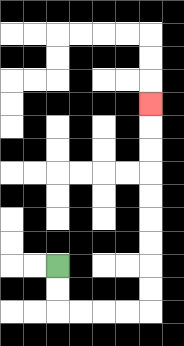{'start': '[2, 11]', 'end': '[6, 4]', 'path_directions': 'D,D,R,R,R,R,U,U,U,U,U,U,U,U,U', 'path_coordinates': '[[2, 11], [2, 12], [2, 13], [3, 13], [4, 13], [5, 13], [6, 13], [6, 12], [6, 11], [6, 10], [6, 9], [6, 8], [6, 7], [6, 6], [6, 5], [6, 4]]'}